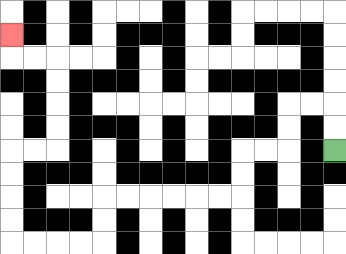{'start': '[14, 6]', 'end': '[0, 1]', 'path_directions': 'U,U,L,L,D,D,L,L,D,D,L,L,L,L,L,L,D,D,L,L,L,L,U,U,U,U,R,R,U,U,U,U,L,L,U', 'path_coordinates': '[[14, 6], [14, 5], [14, 4], [13, 4], [12, 4], [12, 5], [12, 6], [11, 6], [10, 6], [10, 7], [10, 8], [9, 8], [8, 8], [7, 8], [6, 8], [5, 8], [4, 8], [4, 9], [4, 10], [3, 10], [2, 10], [1, 10], [0, 10], [0, 9], [0, 8], [0, 7], [0, 6], [1, 6], [2, 6], [2, 5], [2, 4], [2, 3], [2, 2], [1, 2], [0, 2], [0, 1]]'}